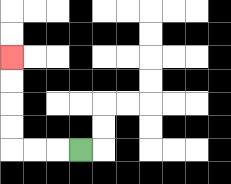{'start': '[3, 6]', 'end': '[0, 2]', 'path_directions': 'L,L,L,U,U,U,U', 'path_coordinates': '[[3, 6], [2, 6], [1, 6], [0, 6], [0, 5], [0, 4], [0, 3], [0, 2]]'}